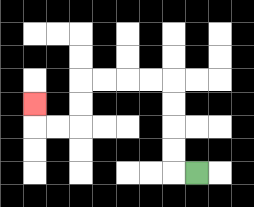{'start': '[8, 7]', 'end': '[1, 4]', 'path_directions': 'L,U,U,U,U,L,L,L,L,D,D,L,L,U', 'path_coordinates': '[[8, 7], [7, 7], [7, 6], [7, 5], [7, 4], [7, 3], [6, 3], [5, 3], [4, 3], [3, 3], [3, 4], [3, 5], [2, 5], [1, 5], [1, 4]]'}